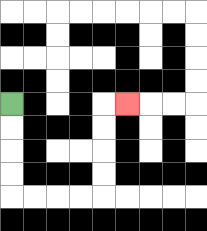{'start': '[0, 4]', 'end': '[5, 4]', 'path_directions': 'D,D,D,D,R,R,R,R,U,U,U,U,R', 'path_coordinates': '[[0, 4], [0, 5], [0, 6], [0, 7], [0, 8], [1, 8], [2, 8], [3, 8], [4, 8], [4, 7], [4, 6], [4, 5], [4, 4], [5, 4]]'}